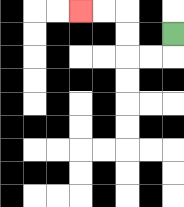{'start': '[7, 1]', 'end': '[3, 0]', 'path_directions': 'D,L,L,U,U,L,L', 'path_coordinates': '[[7, 1], [7, 2], [6, 2], [5, 2], [5, 1], [5, 0], [4, 0], [3, 0]]'}